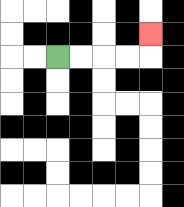{'start': '[2, 2]', 'end': '[6, 1]', 'path_directions': 'R,R,R,R,U', 'path_coordinates': '[[2, 2], [3, 2], [4, 2], [5, 2], [6, 2], [6, 1]]'}